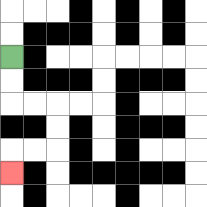{'start': '[0, 2]', 'end': '[0, 7]', 'path_directions': 'D,D,R,R,D,D,L,L,D', 'path_coordinates': '[[0, 2], [0, 3], [0, 4], [1, 4], [2, 4], [2, 5], [2, 6], [1, 6], [0, 6], [0, 7]]'}